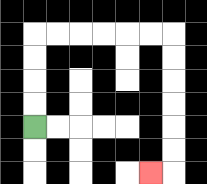{'start': '[1, 5]', 'end': '[6, 7]', 'path_directions': 'U,U,U,U,R,R,R,R,R,R,D,D,D,D,D,D,L', 'path_coordinates': '[[1, 5], [1, 4], [1, 3], [1, 2], [1, 1], [2, 1], [3, 1], [4, 1], [5, 1], [6, 1], [7, 1], [7, 2], [7, 3], [7, 4], [7, 5], [7, 6], [7, 7], [6, 7]]'}